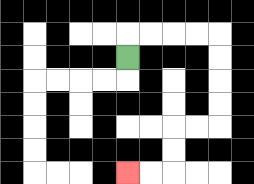{'start': '[5, 2]', 'end': '[5, 7]', 'path_directions': 'U,R,R,R,R,D,D,D,D,L,L,D,D,L,L', 'path_coordinates': '[[5, 2], [5, 1], [6, 1], [7, 1], [8, 1], [9, 1], [9, 2], [9, 3], [9, 4], [9, 5], [8, 5], [7, 5], [7, 6], [7, 7], [6, 7], [5, 7]]'}